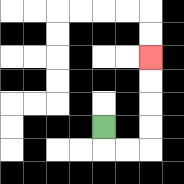{'start': '[4, 5]', 'end': '[6, 2]', 'path_directions': 'D,R,R,U,U,U,U', 'path_coordinates': '[[4, 5], [4, 6], [5, 6], [6, 6], [6, 5], [6, 4], [6, 3], [6, 2]]'}